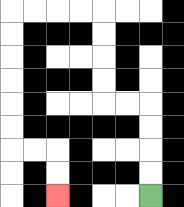{'start': '[6, 8]', 'end': '[2, 8]', 'path_directions': 'U,U,U,U,L,L,U,U,U,U,L,L,L,L,D,D,D,D,D,D,R,R,D,D', 'path_coordinates': '[[6, 8], [6, 7], [6, 6], [6, 5], [6, 4], [5, 4], [4, 4], [4, 3], [4, 2], [4, 1], [4, 0], [3, 0], [2, 0], [1, 0], [0, 0], [0, 1], [0, 2], [0, 3], [0, 4], [0, 5], [0, 6], [1, 6], [2, 6], [2, 7], [2, 8]]'}